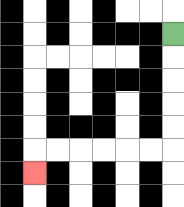{'start': '[7, 1]', 'end': '[1, 7]', 'path_directions': 'D,D,D,D,D,L,L,L,L,L,L,D', 'path_coordinates': '[[7, 1], [7, 2], [7, 3], [7, 4], [7, 5], [7, 6], [6, 6], [5, 6], [4, 6], [3, 6], [2, 6], [1, 6], [1, 7]]'}